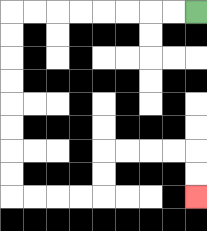{'start': '[8, 0]', 'end': '[8, 8]', 'path_directions': 'L,L,L,L,L,L,L,L,D,D,D,D,D,D,D,D,R,R,R,R,U,U,R,R,R,R,D,D', 'path_coordinates': '[[8, 0], [7, 0], [6, 0], [5, 0], [4, 0], [3, 0], [2, 0], [1, 0], [0, 0], [0, 1], [0, 2], [0, 3], [0, 4], [0, 5], [0, 6], [0, 7], [0, 8], [1, 8], [2, 8], [3, 8], [4, 8], [4, 7], [4, 6], [5, 6], [6, 6], [7, 6], [8, 6], [8, 7], [8, 8]]'}